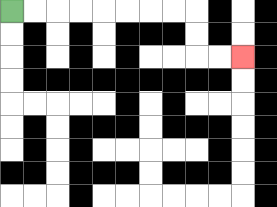{'start': '[0, 0]', 'end': '[10, 2]', 'path_directions': 'R,R,R,R,R,R,R,R,D,D,R,R', 'path_coordinates': '[[0, 0], [1, 0], [2, 0], [3, 0], [4, 0], [5, 0], [6, 0], [7, 0], [8, 0], [8, 1], [8, 2], [9, 2], [10, 2]]'}